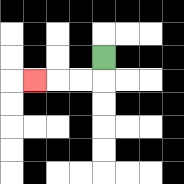{'start': '[4, 2]', 'end': '[1, 3]', 'path_directions': 'D,L,L,L', 'path_coordinates': '[[4, 2], [4, 3], [3, 3], [2, 3], [1, 3]]'}